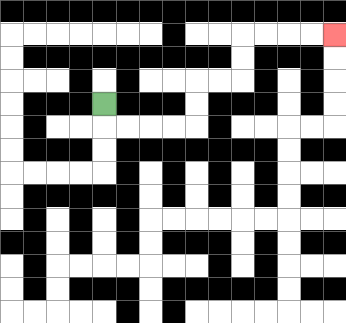{'start': '[4, 4]', 'end': '[14, 1]', 'path_directions': 'D,R,R,R,R,U,U,R,R,U,U,R,R,R,R', 'path_coordinates': '[[4, 4], [4, 5], [5, 5], [6, 5], [7, 5], [8, 5], [8, 4], [8, 3], [9, 3], [10, 3], [10, 2], [10, 1], [11, 1], [12, 1], [13, 1], [14, 1]]'}